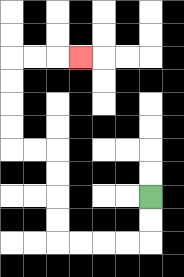{'start': '[6, 8]', 'end': '[3, 2]', 'path_directions': 'D,D,L,L,L,L,U,U,U,U,L,L,U,U,U,U,R,R,R', 'path_coordinates': '[[6, 8], [6, 9], [6, 10], [5, 10], [4, 10], [3, 10], [2, 10], [2, 9], [2, 8], [2, 7], [2, 6], [1, 6], [0, 6], [0, 5], [0, 4], [0, 3], [0, 2], [1, 2], [2, 2], [3, 2]]'}